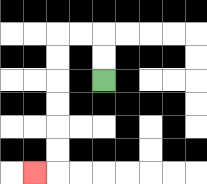{'start': '[4, 3]', 'end': '[1, 7]', 'path_directions': 'U,U,L,L,D,D,D,D,D,D,L', 'path_coordinates': '[[4, 3], [4, 2], [4, 1], [3, 1], [2, 1], [2, 2], [2, 3], [2, 4], [2, 5], [2, 6], [2, 7], [1, 7]]'}